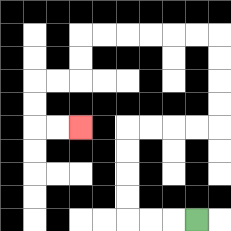{'start': '[8, 9]', 'end': '[3, 5]', 'path_directions': 'L,L,L,U,U,U,U,R,R,R,R,U,U,U,U,L,L,L,L,L,L,D,D,L,L,D,D,R,R', 'path_coordinates': '[[8, 9], [7, 9], [6, 9], [5, 9], [5, 8], [5, 7], [5, 6], [5, 5], [6, 5], [7, 5], [8, 5], [9, 5], [9, 4], [9, 3], [9, 2], [9, 1], [8, 1], [7, 1], [6, 1], [5, 1], [4, 1], [3, 1], [3, 2], [3, 3], [2, 3], [1, 3], [1, 4], [1, 5], [2, 5], [3, 5]]'}